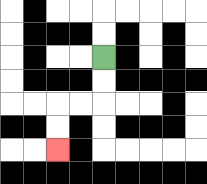{'start': '[4, 2]', 'end': '[2, 6]', 'path_directions': 'D,D,L,L,D,D', 'path_coordinates': '[[4, 2], [4, 3], [4, 4], [3, 4], [2, 4], [2, 5], [2, 6]]'}